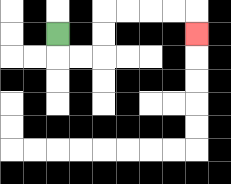{'start': '[2, 1]', 'end': '[8, 1]', 'path_directions': 'D,R,R,U,U,R,R,R,R,D', 'path_coordinates': '[[2, 1], [2, 2], [3, 2], [4, 2], [4, 1], [4, 0], [5, 0], [6, 0], [7, 0], [8, 0], [8, 1]]'}